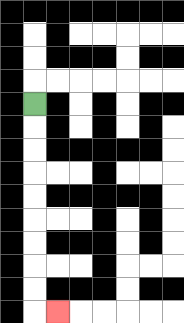{'start': '[1, 4]', 'end': '[2, 13]', 'path_directions': 'D,D,D,D,D,D,D,D,D,R', 'path_coordinates': '[[1, 4], [1, 5], [1, 6], [1, 7], [1, 8], [1, 9], [1, 10], [1, 11], [1, 12], [1, 13], [2, 13]]'}